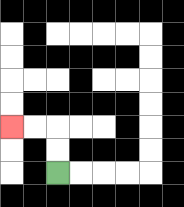{'start': '[2, 7]', 'end': '[0, 5]', 'path_directions': 'U,U,L,L', 'path_coordinates': '[[2, 7], [2, 6], [2, 5], [1, 5], [0, 5]]'}